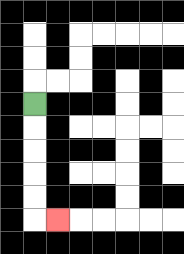{'start': '[1, 4]', 'end': '[2, 9]', 'path_directions': 'D,D,D,D,D,R', 'path_coordinates': '[[1, 4], [1, 5], [1, 6], [1, 7], [1, 8], [1, 9], [2, 9]]'}